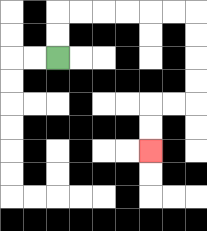{'start': '[2, 2]', 'end': '[6, 6]', 'path_directions': 'U,U,R,R,R,R,R,R,D,D,D,D,L,L,D,D', 'path_coordinates': '[[2, 2], [2, 1], [2, 0], [3, 0], [4, 0], [5, 0], [6, 0], [7, 0], [8, 0], [8, 1], [8, 2], [8, 3], [8, 4], [7, 4], [6, 4], [6, 5], [6, 6]]'}